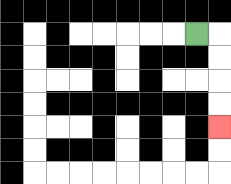{'start': '[8, 1]', 'end': '[9, 5]', 'path_directions': 'R,D,D,D,D', 'path_coordinates': '[[8, 1], [9, 1], [9, 2], [9, 3], [9, 4], [9, 5]]'}